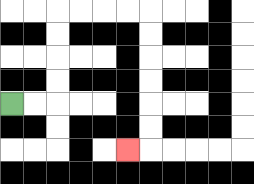{'start': '[0, 4]', 'end': '[5, 6]', 'path_directions': 'R,R,U,U,U,U,R,R,R,R,D,D,D,D,D,D,L', 'path_coordinates': '[[0, 4], [1, 4], [2, 4], [2, 3], [2, 2], [2, 1], [2, 0], [3, 0], [4, 0], [5, 0], [6, 0], [6, 1], [6, 2], [6, 3], [6, 4], [6, 5], [6, 6], [5, 6]]'}